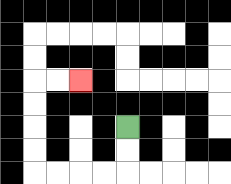{'start': '[5, 5]', 'end': '[3, 3]', 'path_directions': 'D,D,L,L,L,L,U,U,U,U,R,R', 'path_coordinates': '[[5, 5], [5, 6], [5, 7], [4, 7], [3, 7], [2, 7], [1, 7], [1, 6], [1, 5], [1, 4], [1, 3], [2, 3], [3, 3]]'}